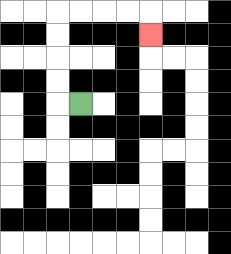{'start': '[3, 4]', 'end': '[6, 1]', 'path_directions': 'L,U,U,U,U,R,R,R,R,D', 'path_coordinates': '[[3, 4], [2, 4], [2, 3], [2, 2], [2, 1], [2, 0], [3, 0], [4, 0], [5, 0], [6, 0], [6, 1]]'}